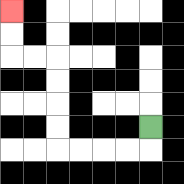{'start': '[6, 5]', 'end': '[0, 0]', 'path_directions': 'D,L,L,L,L,U,U,U,U,L,L,U,U', 'path_coordinates': '[[6, 5], [6, 6], [5, 6], [4, 6], [3, 6], [2, 6], [2, 5], [2, 4], [2, 3], [2, 2], [1, 2], [0, 2], [0, 1], [0, 0]]'}